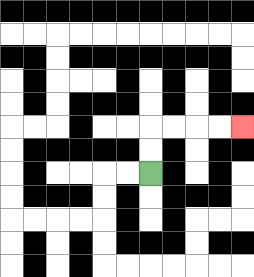{'start': '[6, 7]', 'end': '[10, 5]', 'path_directions': 'U,U,R,R,R,R', 'path_coordinates': '[[6, 7], [6, 6], [6, 5], [7, 5], [8, 5], [9, 5], [10, 5]]'}